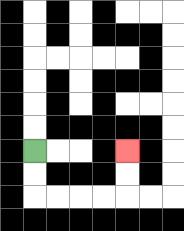{'start': '[1, 6]', 'end': '[5, 6]', 'path_directions': 'D,D,R,R,R,R,U,U', 'path_coordinates': '[[1, 6], [1, 7], [1, 8], [2, 8], [3, 8], [4, 8], [5, 8], [5, 7], [5, 6]]'}